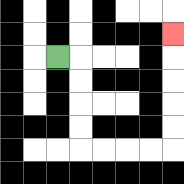{'start': '[2, 2]', 'end': '[7, 1]', 'path_directions': 'R,D,D,D,D,R,R,R,R,U,U,U,U,U', 'path_coordinates': '[[2, 2], [3, 2], [3, 3], [3, 4], [3, 5], [3, 6], [4, 6], [5, 6], [6, 6], [7, 6], [7, 5], [7, 4], [7, 3], [7, 2], [7, 1]]'}